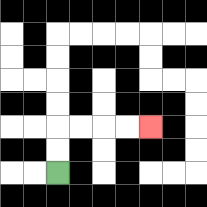{'start': '[2, 7]', 'end': '[6, 5]', 'path_directions': 'U,U,R,R,R,R', 'path_coordinates': '[[2, 7], [2, 6], [2, 5], [3, 5], [4, 5], [5, 5], [6, 5]]'}